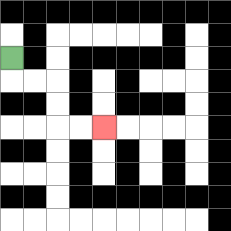{'start': '[0, 2]', 'end': '[4, 5]', 'path_directions': 'D,R,R,D,D,R,R', 'path_coordinates': '[[0, 2], [0, 3], [1, 3], [2, 3], [2, 4], [2, 5], [3, 5], [4, 5]]'}